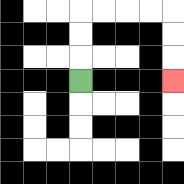{'start': '[3, 3]', 'end': '[7, 3]', 'path_directions': 'U,U,U,R,R,R,R,D,D,D', 'path_coordinates': '[[3, 3], [3, 2], [3, 1], [3, 0], [4, 0], [5, 0], [6, 0], [7, 0], [7, 1], [7, 2], [7, 3]]'}